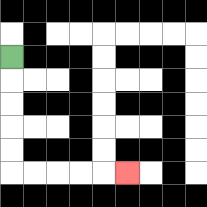{'start': '[0, 2]', 'end': '[5, 7]', 'path_directions': 'D,D,D,D,D,R,R,R,R,R', 'path_coordinates': '[[0, 2], [0, 3], [0, 4], [0, 5], [0, 6], [0, 7], [1, 7], [2, 7], [3, 7], [4, 7], [5, 7]]'}